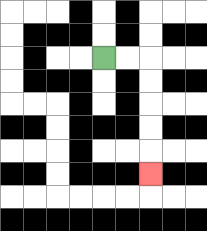{'start': '[4, 2]', 'end': '[6, 7]', 'path_directions': 'R,R,D,D,D,D,D', 'path_coordinates': '[[4, 2], [5, 2], [6, 2], [6, 3], [6, 4], [6, 5], [6, 6], [6, 7]]'}